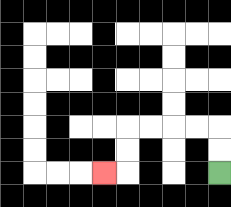{'start': '[9, 7]', 'end': '[4, 7]', 'path_directions': 'U,U,L,L,L,L,D,D,L', 'path_coordinates': '[[9, 7], [9, 6], [9, 5], [8, 5], [7, 5], [6, 5], [5, 5], [5, 6], [5, 7], [4, 7]]'}